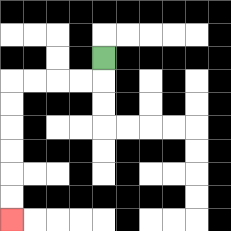{'start': '[4, 2]', 'end': '[0, 9]', 'path_directions': 'D,L,L,L,L,D,D,D,D,D,D', 'path_coordinates': '[[4, 2], [4, 3], [3, 3], [2, 3], [1, 3], [0, 3], [0, 4], [0, 5], [0, 6], [0, 7], [0, 8], [0, 9]]'}